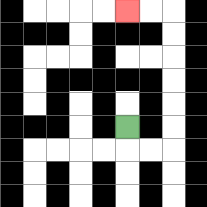{'start': '[5, 5]', 'end': '[5, 0]', 'path_directions': 'D,R,R,U,U,U,U,U,U,L,L', 'path_coordinates': '[[5, 5], [5, 6], [6, 6], [7, 6], [7, 5], [7, 4], [7, 3], [7, 2], [7, 1], [7, 0], [6, 0], [5, 0]]'}